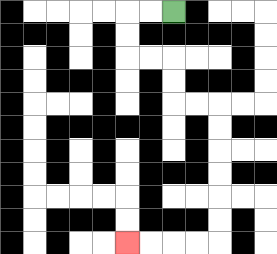{'start': '[7, 0]', 'end': '[5, 10]', 'path_directions': 'L,L,D,D,R,R,D,D,R,R,D,D,D,D,D,D,L,L,L,L', 'path_coordinates': '[[7, 0], [6, 0], [5, 0], [5, 1], [5, 2], [6, 2], [7, 2], [7, 3], [7, 4], [8, 4], [9, 4], [9, 5], [9, 6], [9, 7], [9, 8], [9, 9], [9, 10], [8, 10], [7, 10], [6, 10], [5, 10]]'}